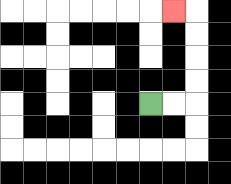{'start': '[6, 4]', 'end': '[7, 0]', 'path_directions': 'R,R,U,U,U,U,L', 'path_coordinates': '[[6, 4], [7, 4], [8, 4], [8, 3], [8, 2], [8, 1], [8, 0], [7, 0]]'}